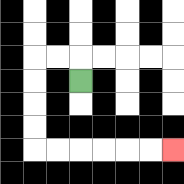{'start': '[3, 3]', 'end': '[7, 6]', 'path_directions': 'U,L,L,D,D,D,D,R,R,R,R,R,R', 'path_coordinates': '[[3, 3], [3, 2], [2, 2], [1, 2], [1, 3], [1, 4], [1, 5], [1, 6], [2, 6], [3, 6], [4, 6], [5, 6], [6, 6], [7, 6]]'}